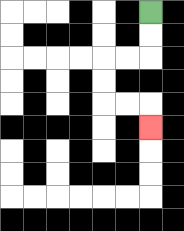{'start': '[6, 0]', 'end': '[6, 5]', 'path_directions': 'D,D,L,L,D,D,R,R,D', 'path_coordinates': '[[6, 0], [6, 1], [6, 2], [5, 2], [4, 2], [4, 3], [4, 4], [5, 4], [6, 4], [6, 5]]'}